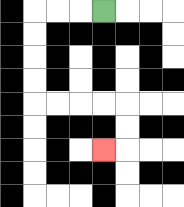{'start': '[4, 0]', 'end': '[4, 6]', 'path_directions': 'L,L,L,D,D,D,D,R,R,R,R,D,D,L', 'path_coordinates': '[[4, 0], [3, 0], [2, 0], [1, 0], [1, 1], [1, 2], [1, 3], [1, 4], [2, 4], [3, 4], [4, 4], [5, 4], [5, 5], [5, 6], [4, 6]]'}